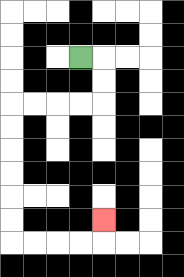{'start': '[3, 2]', 'end': '[4, 9]', 'path_directions': 'R,D,D,L,L,L,L,D,D,D,D,D,D,R,R,R,R,U', 'path_coordinates': '[[3, 2], [4, 2], [4, 3], [4, 4], [3, 4], [2, 4], [1, 4], [0, 4], [0, 5], [0, 6], [0, 7], [0, 8], [0, 9], [0, 10], [1, 10], [2, 10], [3, 10], [4, 10], [4, 9]]'}